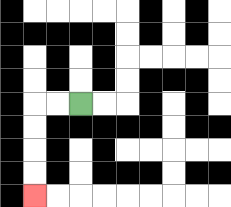{'start': '[3, 4]', 'end': '[1, 8]', 'path_directions': 'L,L,D,D,D,D', 'path_coordinates': '[[3, 4], [2, 4], [1, 4], [1, 5], [1, 6], [1, 7], [1, 8]]'}